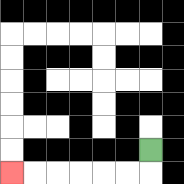{'start': '[6, 6]', 'end': '[0, 7]', 'path_directions': 'D,L,L,L,L,L,L', 'path_coordinates': '[[6, 6], [6, 7], [5, 7], [4, 7], [3, 7], [2, 7], [1, 7], [0, 7]]'}